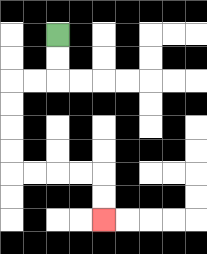{'start': '[2, 1]', 'end': '[4, 9]', 'path_directions': 'D,D,L,L,D,D,D,D,R,R,R,R,D,D', 'path_coordinates': '[[2, 1], [2, 2], [2, 3], [1, 3], [0, 3], [0, 4], [0, 5], [0, 6], [0, 7], [1, 7], [2, 7], [3, 7], [4, 7], [4, 8], [4, 9]]'}